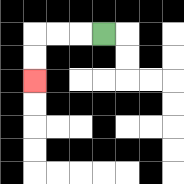{'start': '[4, 1]', 'end': '[1, 3]', 'path_directions': 'L,L,L,D,D', 'path_coordinates': '[[4, 1], [3, 1], [2, 1], [1, 1], [1, 2], [1, 3]]'}